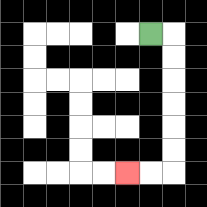{'start': '[6, 1]', 'end': '[5, 7]', 'path_directions': 'R,D,D,D,D,D,D,L,L', 'path_coordinates': '[[6, 1], [7, 1], [7, 2], [7, 3], [7, 4], [7, 5], [7, 6], [7, 7], [6, 7], [5, 7]]'}